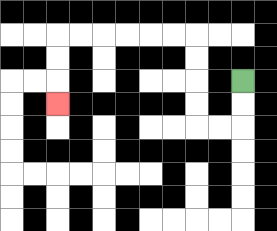{'start': '[10, 3]', 'end': '[2, 4]', 'path_directions': 'D,D,L,L,U,U,U,U,L,L,L,L,L,L,D,D,D', 'path_coordinates': '[[10, 3], [10, 4], [10, 5], [9, 5], [8, 5], [8, 4], [8, 3], [8, 2], [8, 1], [7, 1], [6, 1], [5, 1], [4, 1], [3, 1], [2, 1], [2, 2], [2, 3], [2, 4]]'}